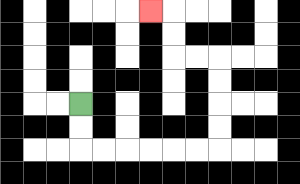{'start': '[3, 4]', 'end': '[6, 0]', 'path_directions': 'D,D,R,R,R,R,R,R,U,U,U,U,L,L,U,U,L', 'path_coordinates': '[[3, 4], [3, 5], [3, 6], [4, 6], [5, 6], [6, 6], [7, 6], [8, 6], [9, 6], [9, 5], [9, 4], [9, 3], [9, 2], [8, 2], [7, 2], [7, 1], [7, 0], [6, 0]]'}